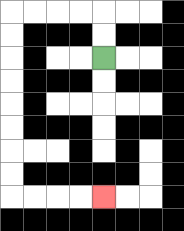{'start': '[4, 2]', 'end': '[4, 8]', 'path_directions': 'U,U,L,L,L,L,D,D,D,D,D,D,D,D,R,R,R,R', 'path_coordinates': '[[4, 2], [4, 1], [4, 0], [3, 0], [2, 0], [1, 0], [0, 0], [0, 1], [0, 2], [0, 3], [0, 4], [0, 5], [0, 6], [0, 7], [0, 8], [1, 8], [2, 8], [3, 8], [4, 8]]'}